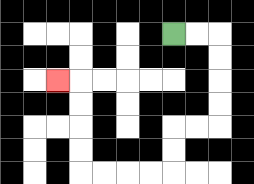{'start': '[7, 1]', 'end': '[2, 3]', 'path_directions': 'R,R,D,D,D,D,L,L,D,D,L,L,L,L,U,U,U,U,L', 'path_coordinates': '[[7, 1], [8, 1], [9, 1], [9, 2], [9, 3], [9, 4], [9, 5], [8, 5], [7, 5], [7, 6], [7, 7], [6, 7], [5, 7], [4, 7], [3, 7], [3, 6], [3, 5], [3, 4], [3, 3], [2, 3]]'}